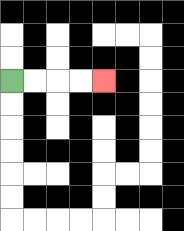{'start': '[0, 3]', 'end': '[4, 3]', 'path_directions': 'R,R,R,R', 'path_coordinates': '[[0, 3], [1, 3], [2, 3], [3, 3], [4, 3]]'}